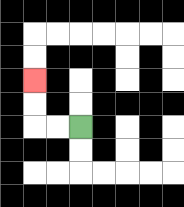{'start': '[3, 5]', 'end': '[1, 3]', 'path_directions': 'L,L,U,U', 'path_coordinates': '[[3, 5], [2, 5], [1, 5], [1, 4], [1, 3]]'}